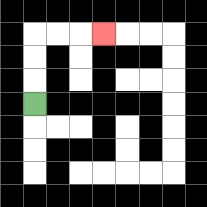{'start': '[1, 4]', 'end': '[4, 1]', 'path_directions': 'U,U,U,R,R,R', 'path_coordinates': '[[1, 4], [1, 3], [1, 2], [1, 1], [2, 1], [3, 1], [4, 1]]'}